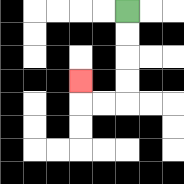{'start': '[5, 0]', 'end': '[3, 3]', 'path_directions': 'D,D,D,D,L,L,U', 'path_coordinates': '[[5, 0], [5, 1], [5, 2], [5, 3], [5, 4], [4, 4], [3, 4], [3, 3]]'}